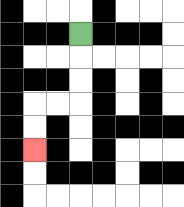{'start': '[3, 1]', 'end': '[1, 6]', 'path_directions': 'D,D,D,L,L,D,D', 'path_coordinates': '[[3, 1], [3, 2], [3, 3], [3, 4], [2, 4], [1, 4], [1, 5], [1, 6]]'}